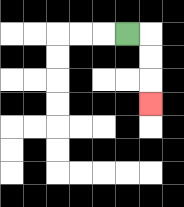{'start': '[5, 1]', 'end': '[6, 4]', 'path_directions': 'R,D,D,D', 'path_coordinates': '[[5, 1], [6, 1], [6, 2], [6, 3], [6, 4]]'}